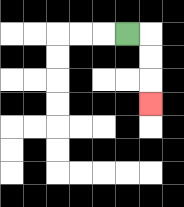{'start': '[5, 1]', 'end': '[6, 4]', 'path_directions': 'R,D,D,D', 'path_coordinates': '[[5, 1], [6, 1], [6, 2], [6, 3], [6, 4]]'}